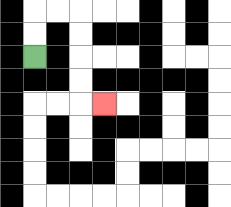{'start': '[1, 2]', 'end': '[4, 4]', 'path_directions': 'U,U,R,R,D,D,D,D,R', 'path_coordinates': '[[1, 2], [1, 1], [1, 0], [2, 0], [3, 0], [3, 1], [3, 2], [3, 3], [3, 4], [4, 4]]'}